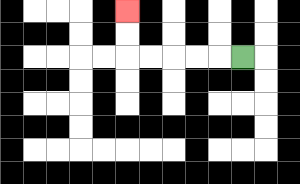{'start': '[10, 2]', 'end': '[5, 0]', 'path_directions': 'L,L,L,L,L,U,U', 'path_coordinates': '[[10, 2], [9, 2], [8, 2], [7, 2], [6, 2], [5, 2], [5, 1], [5, 0]]'}